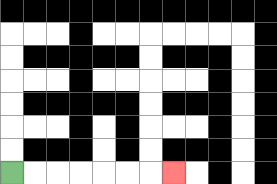{'start': '[0, 7]', 'end': '[7, 7]', 'path_directions': 'R,R,R,R,R,R,R', 'path_coordinates': '[[0, 7], [1, 7], [2, 7], [3, 7], [4, 7], [5, 7], [6, 7], [7, 7]]'}